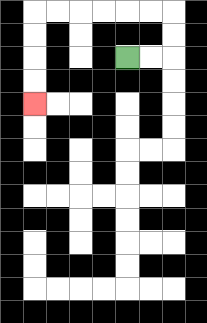{'start': '[5, 2]', 'end': '[1, 4]', 'path_directions': 'R,R,U,U,L,L,L,L,L,L,D,D,D,D', 'path_coordinates': '[[5, 2], [6, 2], [7, 2], [7, 1], [7, 0], [6, 0], [5, 0], [4, 0], [3, 0], [2, 0], [1, 0], [1, 1], [1, 2], [1, 3], [1, 4]]'}